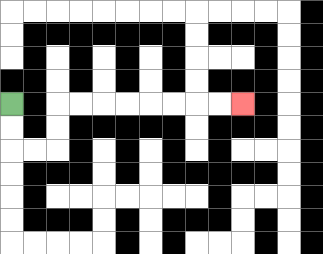{'start': '[0, 4]', 'end': '[10, 4]', 'path_directions': 'D,D,R,R,U,U,R,R,R,R,R,R,R,R', 'path_coordinates': '[[0, 4], [0, 5], [0, 6], [1, 6], [2, 6], [2, 5], [2, 4], [3, 4], [4, 4], [5, 4], [6, 4], [7, 4], [8, 4], [9, 4], [10, 4]]'}